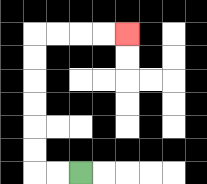{'start': '[3, 7]', 'end': '[5, 1]', 'path_directions': 'L,L,U,U,U,U,U,U,R,R,R,R', 'path_coordinates': '[[3, 7], [2, 7], [1, 7], [1, 6], [1, 5], [1, 4], [1, 3], [1, 2], [1, 1], [2, 1], [3, 1], [4, 1], [5, 1]]'}